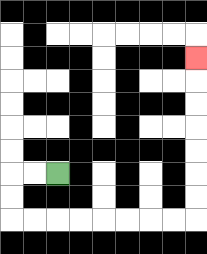{'start': '[2, 7]', 'end': '[8, 2]', 'path_directions': 'L,L,D,D,R,R,R,R,R,R,R,R,U,U,U,U,U,U,U', 'path_coordinates': '[[2, 7], [1, 7], [0, 7], [0, 8], [0, 9], [1, 9], [2, 9], [3, 9], [4, 9], [5, 9], [6, 9], [7, 9], [8, 9], [8, 8], [8, 7], [8, 6], [8, 5], [8, 4], [8, 3], [8, 2]]'}